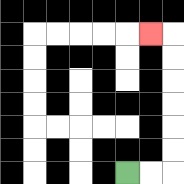{'start': '[5, 7]', 'end': '[6, 1]', 'path_directions': 'R,R,U,U,U,U,U,U,L', 'path_coordinates': '[[5, 7], [6, 7], [7, 7], [7, 6], [7, 5], [7, 4], [7, 3], [7, 2], [7, 1], [6, 1]]'}